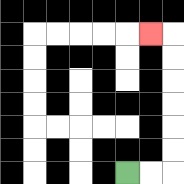{'start': '[5, 7]', 'end': '[6, 1]', 'path_directions': 'R,R,U,U,U,U,U,U,L', 'path_coordinates': '[[5, 7], [6, 7], [7, 7], [7, 6], [7, 5], [7, 4], [7, 3], [7, 2], [7, 1], [6, 1]]'}